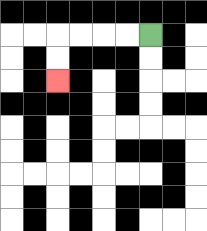{'start': '[6, 1]', 'end': '[2, 3]', 'path_directions': 'L,L,L,L,D,D', 'path_coordinates': '[[6, 1], [5, 1], [4, 1], [3, 1], [2, 1], [2, 2], [2, 3]]'}